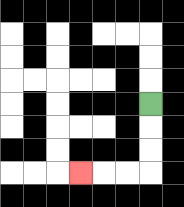{'start': '[6, 4]', 'end': '[3, 7]', 'path_directions': 'D,D,D,L,L,L', 'path_coordinates': '[[6, 4], [6, 5], [6, 6], [6, 7], [5, 7], [4, 7], [3, 7]]'}